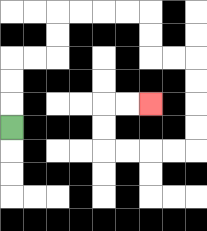{'start': '[0, 5]', 'end': '[6, 4]', 'path_directions': 'U,U,U,R,R,U,U,R,R,R,R,D,D,R,R,D,D,D,D,L,L,L,L,U,U,R,R', 'path_coordinates': '[[0, 5], [0, 4], [0, 3], [0, 2], [1, 2], [2, 2], [2, 1], [2, 0], [3, 0], [4, 0], [5, 0], [6, 0], [6, 1], [6, 2], [7, 2], [8, 2], [8, 3], [8, 4], [8, 5], [8, 6], [7, 6], [6, 6], [5, 6], [4, 6], [4, 5], [4, 4], [5, 4], [6, 4]]'}